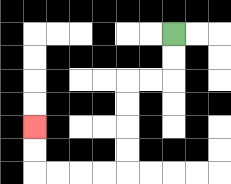{'start': '[7, 1]', 'end': '[1, 5]', 'path_directions': 'D,D,L,L,D,D,D,D,L,L,L,L,U,U', 'path_coordinates': '[[7, 1], [7, 2], [7, 3], [6, 3], [5, 3], [5, 4], [5, 5], [5, 6], [5, 7], [4, 7], [3, 7], [2, 7], [1, 7], [1, 6], [1, 5]]'}